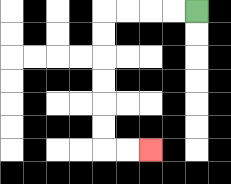{'start': '[8, 0]', 'end': '[6, 6]', 'path_directions': 'L,L,L,L,D,D,D,D,D,D,R,R', 'path_coordinates': '[[8, 0], [7, 0], [6, 0], [5, 0], [4, 0], [4, 1], [4, 2], [4, 3], [4, 4], [4, 5], [4, 6], [5, 6], [6, 6]]'}